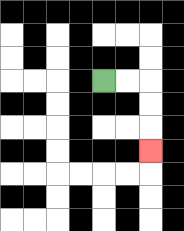{'start': '[4, 3]', 'end': '[6, 6]', 'path_directions': 'R,R,D,D,D', 'path_coordinates': '[[4, 3], [5, 3], [6, 3], [6, 4], [6, 5], [6, 6]]'}